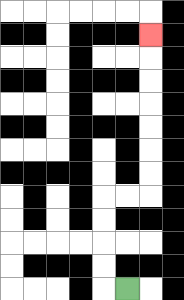{'start': '[5, 12]', 'end': '[6, 1]', 'path_directions': 'L,U,U,U,U,R,R,U,U,U,U,U,U,U', 'path_coordinates': '[[5, 12], [4, 12], [4, 11], [4, 10], [4, 9], [4, 8], [5, 8], [6, 8], [6, 7], [6, 6], [6, 5], [6, 4], [6, 3], [6, 2], [6, 1]]'}